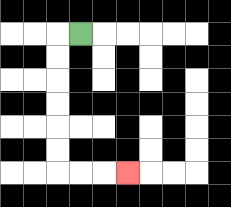{'start': '[3, 1]', 'end': '[5, 7]', 'path_directions': 'L,D,D,D,D,D,D,R,R,R', 'path_coordinates': '[[3, 1], [2, 1], [2, 2], [2, 3], [2, 4], [2, 5], [2, 6], [2, 7], [3, 7], [4, 7], [5, 7]]'}